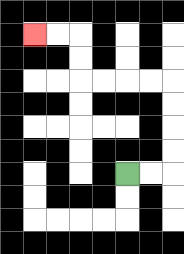{'start': '[5, 7]', 'end': '[1, 1]', 'path_directions': 'R,R,U,U,U,U,L,L,L,L,U,U,L,L', 'path_coordinates': '[[5, 7], [6, 7], [7, 7], [7, 6], [7, 5], [7, 4], [7, 3], [6, 3], [5, 3], [4, 3], [3, 3], [3, 2], [3, 1], [2, 1], [1, 1]]'}